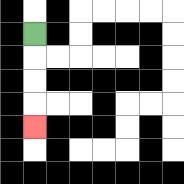{'start': '[1, 1]', 'end': '[1, 5]', 'path_directions': 'D,D,D,D', 'path_coordinates': '[[1, 1], [1, 2], [1, 3], [1, 4], [1, 5]]'}